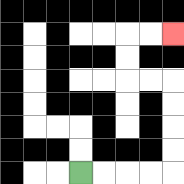{'start': '[3, 7]', 'end': '[7, 1]', 'path_directions': 'R,R,R,R,U,U,U,U,L,L,U,U,R,R', 'path_coordinates': '[[3, 7], [4, 7], [5, 7], [6, 7], [7, 7], [7, 6], [7, 5], [7, 4], [7, 3], [6, 3], [5, 3], [5, 2], [5, 1], [6, 1], [7, 1]]'}